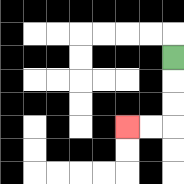{'start': '[7, 2]', 'end': '[5, 5]', 'path_directions': 'D,D,D,L,L', 'path_coordinates': '[[7, 2], [7, 3], [7, 4], [7, 5], [6, 5], [5, 5]]'}